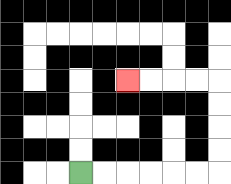{'start': '[3, 7]', 'end': '[5, 3]', 'path_directions': 'R,R,R,R,R,R,U,U,U,U,L,L,L,L', 'path_coordinates': '[[3, 7], [4, 7], [5, 7], [6, 7], [7, 7], [8, 7], [9, 7], [9, 6], [9, 5], [9, 4], [9, 3], [8, 3], [7, 3], [6, 3], [5, 3]]'}